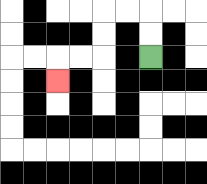{'start': '[6, 2]', 'end': '[2, 3]', 'path_directions': 'U,U,L,L,D,D,L,L,D', 'path_coordinates': '[[6, 2], [6, 1], [6, 0], [5, 0], [4, 0], [4, 1], [4, 2], [3, 2], [2, 2], [2, 3]]'}